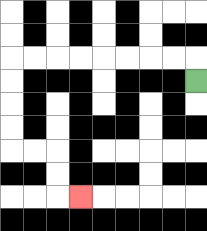{'start': '[8, 3]', 'end': '[3, 8]', 'path_directions': 'U,L,L,L,L,L,L,L,L,D,D,D,D,R,R,D,D,R', 'path_coordinates': '[[8, 3], [8, 2], [7, 2], [6, 2], [5, 2], [4, 2], [3, 2], [2, 2], [1, 2], [0, 2], [0, 3], [0, 4], [0, 5], [0, 6], [1, 6], [2, 6], [2, 7], [2, 8], [3, 8]]'}